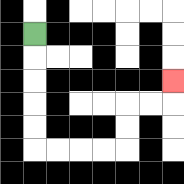{'start': '[1, 1]', 'end': '[7, 3]', 'path_directions': 'D,D,D,D,D,R,R,R,R,U,U,R,R,U', 'path_coordinates': '[[1, 1], [1, 2], [1, 3], [1, 4], [1, 5], [1, 6], [2, 6], [3, 6], [4, 6], [5, 6], [5, 5], [5, 4], [6, 4], [7, 4], [7, 3]]'}